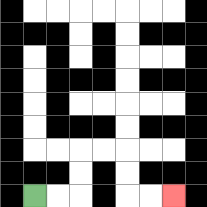{'start': '[1, 8]', 'end': '[7, 8]', 'path_directions': 'R,R,U,U,R,R,D,D,R,R', 'path_coordinates': '[[1, 8], [2, 8], [3, 8], [3, 7], [3, 6], [4, 6], [5, 6], [5, 7], [5, 8], [6, 8], [7, 8]]'}